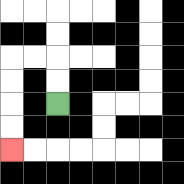{'start': '[2, 4]', 'end': '[0, 6]', 'path_directions': 'U,U,L,L,D,D,D,D', 'path_coordinates': '[[2, 4], [2, 3], [2, 2], [1, 2], [0, 2], [0, 3], [0, 4], [0, 5], [0, 6]]'}